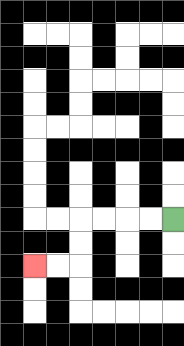{'start': '[7, 9]', 'end': '[1, 11]', 'path_directions': 'L,L,L,L,D,D,L,L', 'path_coordinates': '[[7, 9], [6, 9], [5, 9], [4, 9], [3, 9], [3, 10], [3, 11], [2, 11], [1, 11]]'}